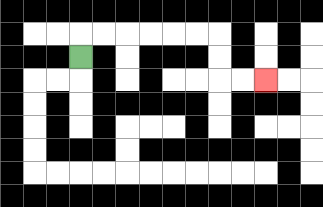{'start': '[3, 2]', 'end': '[11, 3]', 'path_directions': 'U,R,R,R,R,R,R,D,D,R,R', 'path_coordinates': '[[3, 2], [3, 1], [4, 1], [5, 1], [6, 1], [7, 1], [8, 1], [9, 1], [9, 2], [9, 3], [10, 3], [11, 3]]'}